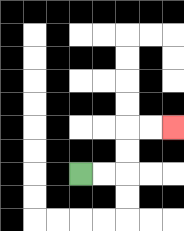{'start': '[3, 7]', 'end': '[7, 5]', 'path_directions': 'R,R,U,U,R,R', 'path_coordinates': '[[3, 7], [4, 7], [5, 7], [5, 6], [5, 5], [6, 5], [7, 5]]'}